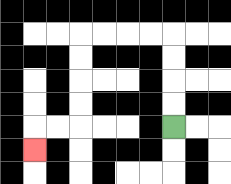{'start': '[7, 5]', 'end': '[1, 6]', 'path_directions': 'U,U,U,U,L,L,L,L,D,D,D,D,L,L,D', 'path_coordinates': '[[7, 5], [7, 4], [7, 3], [7, 2], [7, 1], [6, 1], [5, 1], [4, 1], [3, 1], [3, 2], [3, 3], [3, 4], [3, 5], [2, 5], [1, 5], [1, 6]]'}